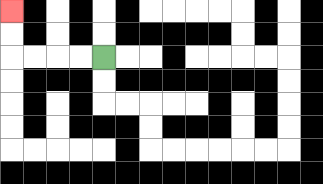{'start': '[4, 2]', 'end': '[0, 0]', 'path_directions': 'L,L,L,L,U,U', 'path_coordinates': '[[4, 2], [3, 2], [2, 2], [1, 2], [0, 2], [0, 1], [0, 0]]'}